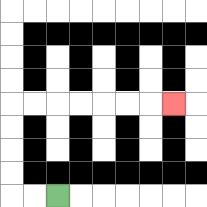{'start': '[2, 8]', 'end': '[7, 4]', 'path_directions': 'L,L,U,U,U,U,R,R,R,R,R,R,R', 'path_coordinates': '[[2, 8], [1, 8], [0, 8], [0, 7], [0, 6], [0, 5], [0, 4], [1, 4], [2, 4], [3, 4], [4, 4], [5, 4], [6, 4], [7, 4]]'}